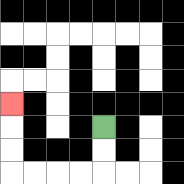{'start': '[4, 5]', 'end': '[0, 4]', 'path_directions': 'D,D,L,L,L,L,U,U,U', 'path_coordinates': '[[4, 5], [4, 6], [4, 7], [3, 7], [2, 7], [1, 7], [0, 7], [0, 6], [0, 5], [0, 4]]'}